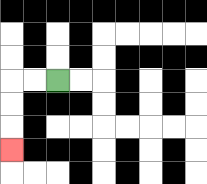{'start': '[2, 3]', 'end': '[0, 6]', 'path_directions': 'L,L,D,D,D', 'path_coordinates': '[[2, 3], [1, 3], [0, 3], [0, 4], [0, 5], [0, 6]]'}